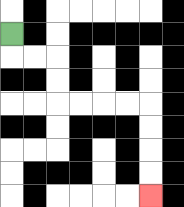{'start': '[0, 1]', 'end': '[6, 8]', 'path_directions': 'D,R,R,D,D,R,R,R,R,D,D,D,D', 'path_coordinates': '[[0, 1], [0, 2], [1, 2], [2, 2], [2, 3], [2, 4], [3, 4], [4, 4], [5, 4], [6, 4], [6, 5], [6, 6], [6, 7], [6, 8]]'}